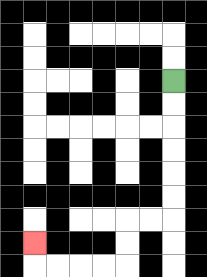{'start': '[7, 3]', 'end': '[1, 10]', 'path_directions': 'D,D,D,D,D,D,L,L,D,D,L,L,L,L,U', 'path_coordinates': '[[7, 3], [7, 4], [7, 5], [7, 6], [7, 7], [7, 8], [7, 9], [6, 9], [5, 9], [5, 10], [5, 11], [4, 11], [3, 11], [2, 11], [1, 11], [1, 10]]'}